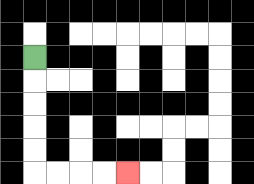{'start': '[1, 2]', 'end': '[5, 7]', 'path_directions': 'D,D,D,D,D,R,R,R,R', 'path_coordinates': '[[1, 2], [1, 3], [1, 4], [1, 5], [1, 6], [1, 7], [2, 7], [3, 7], [4, 7], [5, 7]]'}